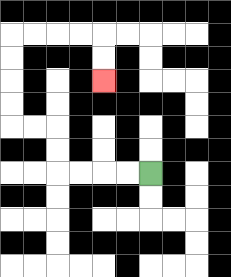{'start': '[6, 7]', 'end': '[4, 3]', 'path_directions': 'L,L,L,L,U,U,L,L,U,U,U,U,R,R,R,R,D,D', 'path_coordinates': '[[6, 7], [5, 7], [4, 7], [3, 7], [2, 7], [2, 6], [2, 5], [1, 5], [0, 5], [0, 4], [0, 3], [0, 2], [0, 1], [1, 1], [2, 1], [3, 1], [4, 1], [4, 2], [4, 3]]'}